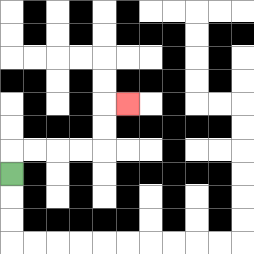{'start': '[0, 7]', 'end': '[5, 4]', 'path_directions': 'U,R,R,R,R,U,U,R', 'path_coordinates': '[[0, 7], [0, 6], [1, 6], [2, 6], [3, 6], [4, 6], [4, 5], [4, 4], [5, 4]]'}